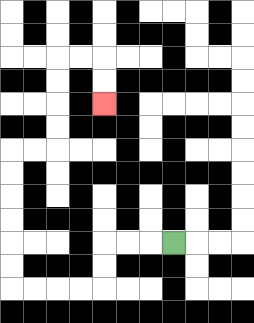{'start': '[7, 10]', 'end': '[4, 4]', 'path_directions': 'L,L,L,D,D,L,L,L,L,U,U,U,U,U,U,R,R,U,U,U,U,R,R,D,D', 'path_coordinates': '[[7, 10], [6, 10], [5, 10], [4, 10], [4, 11], [4, 12], [3, 12], [2, 12], [1, 12], [0, 12], [0, 11], [0, 10], [0, 9], [0, 8], [0, 7], [0, 6], [1, 6], [2, 6], [2, 5], [2, 4], [2, 3], [2, 2], [3, 2], [4, 2], [4, 3], [4, 4]]'}